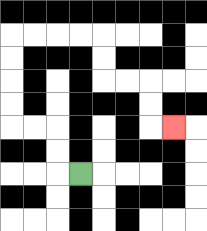{'start': '[3, 7]', 'end': '[7, 5]', 'path_directions': 'L,U,U,L,L,U,U,U,U,R,R,R,R,D,D,R,R,D,D,R', 'path_coordinates': '[[3, 7], [2, 7], [2, 6], [2, 5], [1, 5], [0, 5], [0, 4], [0, 3], [0, 2], [0, 1], [1, 1], [2, 1], [3, 1], [4, 1], [4, 2], [4, 3], [5, 3], [6, 3], [6, 4], [6, 5], [7, 5]]'}